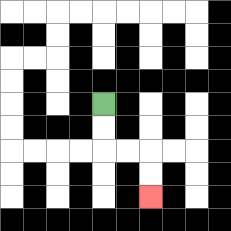{'start': '[4, 4]', 'end': '[6, 8]', 'path_directions': 'D,D,R,R,D,D', 'path_coordinates': '[[4, 4], [4, 5], [4, 6], [5, 6], [6, 6], [6, 7], [6, 8]]'}